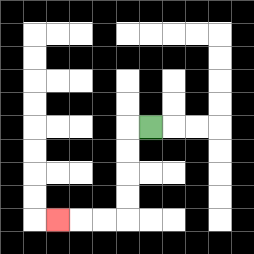{'start': '[6, 5]', 'end': '[2, 9]', 'path_directions': 'L,D,D,D,D,L,L,L', 'path_coordinates': '[[6, 5], [5, 5], [5, 6], [5, 7], [5, 8], [5, 9], [4, 9], [3, 9], [2, 9]]'}